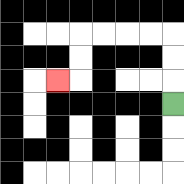{'start': '[7, 4]', 'end': '[2, 3]', 'path_directions': 'U,U,U,L,L,L,L,D,D,L', 'path_coordinates': '[[7, 4], [7, 3], [7, 2], [7, 1], [6, 1], [5, 1], [4, 1], [3, 1], [3, 2], [3, 3], [2, 3]]'}